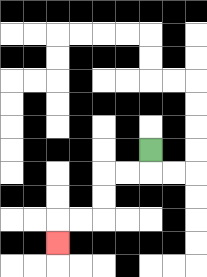{'start': '[6, 6]', 'end': '[2, 10]', 'path_directions': 'D,L,L,D,D,L,L,D', 'path_coordinates': '[[6, 6], [6, 7], [5, 7], [4, 7], [4, 8], [4, 9], [3, 9], [2, 9], [2, 10]]'}